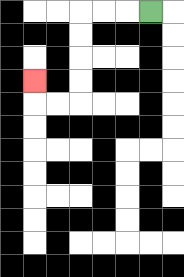{'start': '[6, 0]', 'end': '[1, 3]', 'path_directions': 'L,L,L,D,D,D,D,L,L,U', 'path_coordinates': '[[6, 0], [5, 0], [4, 0], [3, 0], [3, 1], [3, 2], [3, 3], [3, 4], [2, 4], [1, 4], [1, 3]]'}